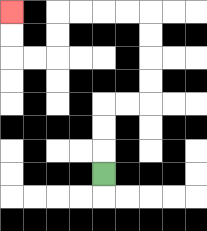{'start': '[4, 7]', 'end': '[0, 0]', 'path_directions': 'U,U,U,R,R,U,U,U,U,L,L,L,L,D,D,L,L,U,U', 'path_coordinates': '[[4, 7], [4, 6], [4, 5], [4, 4], [5, 4], [6, 4], [6, 3], [6, 2], [6, 1], [6, 0], [5, 0], [4, 0], [3, 0], [2, 0], [2, 1], [2, 2], [1, 2], [0, 2], [0, 1], [0, 0]]'}